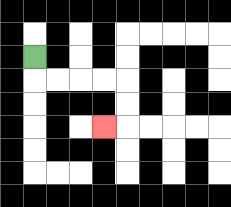{'start': '[1, 2]', 'end': '[4, 5]', 'path_directions': 'D,R,R,R,R,D,D,L', 'path_coordinates': '[[1, 2], [1, 3], [2, 3], [3, 3], [4, 3], [5, 3], [5, 4], [5, 5], [4, 5]]'}